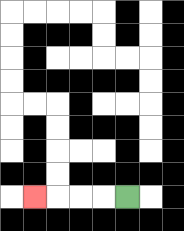{'start': '[5, 8]', 'end': '[1, 8]', 'path_directions': 'L,L,L,L', 'path_coordinates': '[[5, 8], [4, 8], [3, 8], [2, 8], [1, 8]]'}